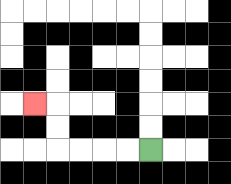{'start': '[6, 6]', 'end': '[1, 4]', 'path_directions': 'L,L,L,L,U,U,L', 'path_coordinates': '[[6, 6], [5, 6], [4, 6], [3, 6], [2, 6], [2, 5], [2, 4], [1, 4]]'}